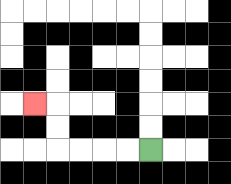{'start': '[6, 6]', 'end': '[1, 4]', 'path_directions': 'L,L,L,L,U,U,L', 'path_coordinates': '[[6, 6], [5, 6], [4, 6], [3, 6], [2, 6], [2, 5], [2, 4], [1, 4]]'}